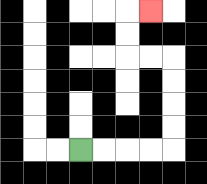{'start': '[3, 6]', 'end': '[6, 0]', 'path_directions': 'R,R,R,R,U,U,U,U,L,L,U,U,R', 'path_coordinates': '[[3, 6], [4, 6], [5, 6], [6, 6], [7, 6], [7, 5], [7, 4], [7, 3], [7, 2], [6, 2], [5, 2], [5, 1], [5, 0], [6, 0]]'}